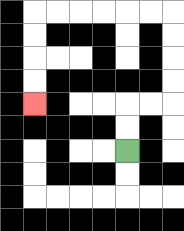{'start': '[5, 6]', 'end': '[1, 4]', 'path_directions': 'U,U,R,R,U,U,U,U,L,L,L,L,L,L,D,D,D,D', 'path_coordinates': '[[5, 6], [5, 5], [5, 4], [6, 4], [7, 4], [7, 3], [7, 2], [7, 1], [7, 0], [6, 0], [5, 0], [4, 0], [3, 0], [2, 0], [1, 0], [1, 1], [1, 2], [1, 3], [1, 4]]'}